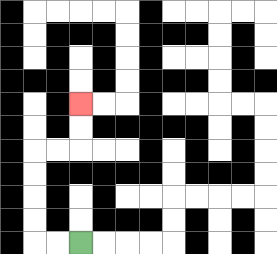{'start': '[3, 10]', 'end': '[3, 4]', 'path_directions': 'L,L,U,U,U,U,R,R,U,U', 'path_coordinates': '[[3, 10], [2, 10], [1, 10], [1, 9], [1, 8], [1, 7], [1, 6], [2, 6], [3, 6], [3, 5], [3, 4]]'}